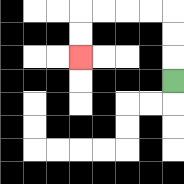{'start': '[7, 3]', 'end': '[3, 2]', 'path_directions': 'U,U,U,L,L,L,L,D,D', 'path_coordinates': '[[7, 3], [7, 2], [7, 1], [7, 0], [6, 0], [5, 0], [4, 0], [3, 0], [3, 1], [3, 2]]'}